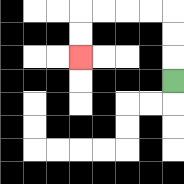{'start': '[7, 3]', 'end': '[3, 2]', 'path_directions': 'U,U,U,L,L,L,L,D,D', 'path_coordinates': '[[7, 3], [7, 2], [7, 1], [7, 0], [6, 0], [5, 0], [4, 0], [3, 0], [3, 1], [3, 2]]'}